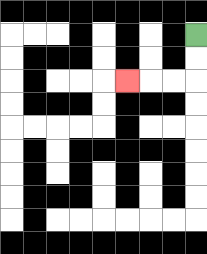{'start': '[8, 1]', 'end': '[5, 3]', 'path_directions': 'D,D,L,L,L', 'path_coordinates': '[[8, 1], [8, 2], [8, 3], [7, 3], [6, 3], [5, 3]]'}